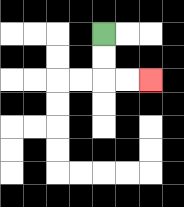{'start': '[4, 1]', 'end': '[6, 3]', 'path_directions': 'D,D,R,R', 'path_coordinates': '[[4, 1], [4, 2], [4, 3], [5, 3], [6, 3]]'}